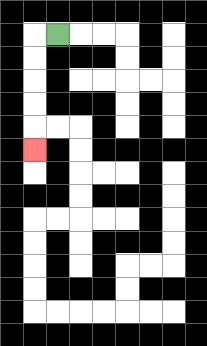{'start': '[2, 1]', 'end': '[1, 6]', 'path_directions': 'L,D,D,D,D,D', 'path_coordinates': '[[2, 1], [1, 1], [1, 2], [1, 3], [1, 4], [1, 5], [1, 6]]'}